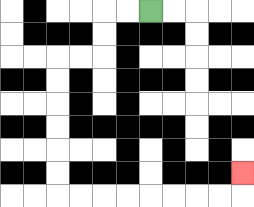{'start': '[6, 0]', 'end': '[10, 7]', 'path_directions': 'L,L,D,D,L,L,D,D,D,D,D,D,R,R,R,R,R,R,R,R,U', 'path_coordinates': '[[6, 0], [5, 0], [4, 0], [4, 1], [4, 2], [3, 2], [2, 2], [2, 3], [2, 4], [2, 5], [2, 6], [2, 7], [2, 8], [3, 8], [4, 8], [5, 8], [6, 8], [7, 8], [8, 8], [9, 8], [10, 8], [10, 7]]'}